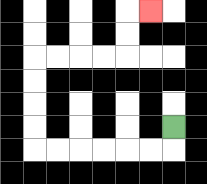{'start': '[7, 5]', 'end': '[6, 0]', 'path_directions': 'D,L,L,L,L,L,L,U,U,U,U,R,R,R,R,U,U,R', 'path_coordinates': '[[7, 5], [7, 6], [6, 6], [5, 6], [4, 6], [3, 6], [2, 6], [1, 6], [1, 5], [1, 4], [1, 3], [1, 2], [2, 2], [3, 2], [4, 2], [5, 2], [5, 1], [5, 0], [6, 0]]'}